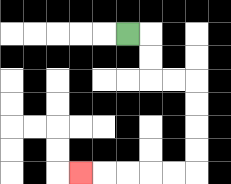{'start': '[5, 1]', 'end': '[3, 7]', 'path_directions': 'R,D,D,R,R,D,D,D,D,L,L,L,L,L', 'path_coordinates': '[[5, 1], [6, 1], [6, 2], [6, 3], [7, 3], [8, 3], [8, 4], [8, 5], [8, 6], [8, 7], [7, 7], [6, 7], [5, 7], [4, 7], [3, 7]]'}